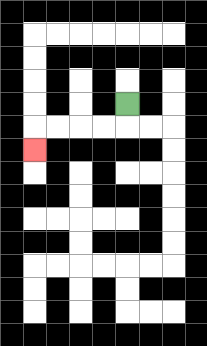{'start': '[5, 4]', 'end': '[1, 6]', 'path_directions': 'D,L,L,L,L,D', 'path_coordinates': '[[5, 4], [5, 5], [4, 5], [3, 5], [2, 5], [1, 5], [1, 6]]'}